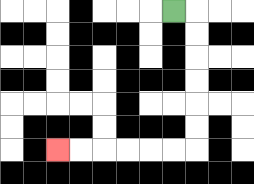{'start': '[7, 0]', 'end': '[2, 6]', 'path_directions': 'R,D,D,D,D,D,D,L,L,L,L,L,L', 'path_coordinates': '[[7, 0], [8, 0], [8, 1], [8, 2], [8, 3], [8, 4], [8, 5], [8, 6], [7, 6], [6, 6], [5, 6], [4, 6], [3, 6], [2, 6]]'}